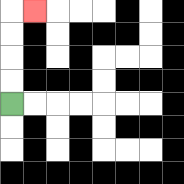{'start': '[0, 4]', 'end': '[1, 0]', 'path_directions': 'U,U,U,U,R', 'path_coordinates': '[[0, 4], [0, 3], [0, 2], [0, 1], [0, 0], [1, 0]]'}